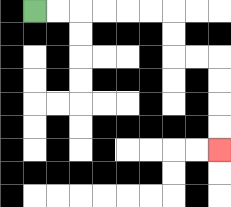{'start': '[1, 0]', 'end': '[9, 6]', 'path_directions': 'R,R,R,R,R,R,D,D,R,R,D,D,D,D', 'path_coordinates': '[[1, 0], [2, 0], [3, 0], [4, 0], [5, 0], [6, 0], [7, 0], [7, 1], [7, 2], [8, 2], [9, 2], [9, 3], [9, 4], [9, 5], [9, 6]]'}